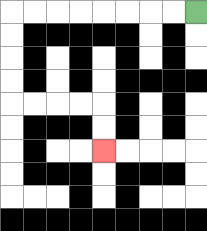{'start': '[8, 0]', 'end': '[4, 6]', 'path_directions': 'L,L,L,L,L,L,L,L,D,D,D,D,R,R,R,R,D,D', 'path_coordinates': '[[8, 0], [7, 0], [6, 0], [5, 0], [4, 0], [3, 0], [2, 0], [1, 0], [0, 0], [0, 1], [0, 2], [0, 3], [0, 4], [1, 4], [2, 4], [3, 4], [4, 4], [4, 5], [4, 6]]'}